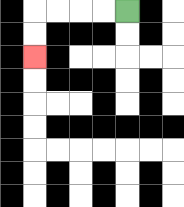{'start': '[5, 0]', 'end': '[1, 2]', 'path_directions': 'L,L,L,L,D,D', 'path_coordinates': '[[5, 0], [4, 0], [3, 0], [2, 0], [1, 0], [1, 1], [1, 2]]'}